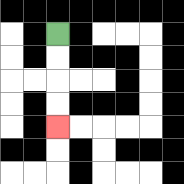{'start': '[2, 1]', 'end': '[2, 5]', 'path_directions': 'D,D,D,D', 'path_coordinates': '[[2, 1], [2, 2], [2, 3], [2, 4], [2, 5]]'}